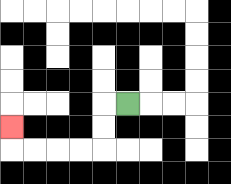{'start': '[5, 4]', 'end': '[0, 5]', 'path_directions': 'L,D,D,L,L,L,L,U', 'path_coordinates': '[[5, 4], [4, 4], [4, 5], [4, 6], [3, 6], [2, 6], [1, 6], [0, 6], [0, 5]]'}